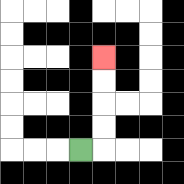{'start': '[3, 6]', 'end': '[4, 2]', 'path_directions': 'R,U,U,U,U', 'path_coordinates': '[[3, 6], [4, 6], [4, 5], [4, 4], [4, 3], [4, 2]]'}